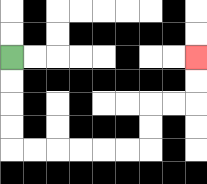{'start': '[0, 2]', 'end': '[8, 2]', 'path_directions': 'D,D,D,D,R,R,R,R,R,R,U,U,R,R,U,U', 'path_coordinates': '[[0, 2], [0, 3], [0, 4], [0, 5], [0, 6], [1, 6], [2, 6], [3, 6], [4, 6], [5, 6], [6, 6], [6, 5], [6, 4], [7, 4], [8, 4], [8, 3], [8, 2]]'}